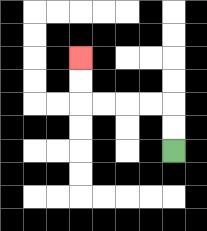{'start': '[7, 6]', 'end': '[3, 2]', 'path_directions': 'U,U,L,L,L,L,U,U', 'path_coordinates': '[[7, 6], [7, 5], [7, 4], [6, 4], [5, 4], [4, 4], [3, 4], [3, 3], [3, 2]]'}